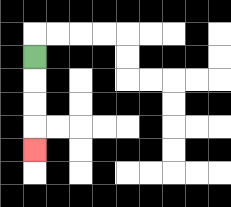{'start': '[1, 2]', 'end': '[1, 6]', 'path_directions': 'D,D,D,D', 'path_coordinates': '[[1, 2], [1, 3], [1, 4], [1, 5], [1, 6]]'}